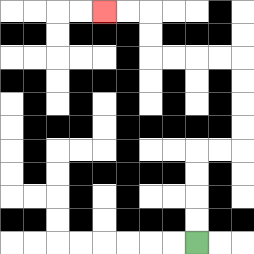{'start': '[8, 10]', 'end': '[4, 0]', 'path_directions': 'U,U,U,U,R,R,U,U,U,U,L,L,L,L,U,U,L,L', 'path_coordinates': '[[8, 10], [8, 9], [8, 8], [8, 7], [8, 6], [9, 6], [10, 6], [10, 5], [10, 4], [10, 3], [10, 2], [9, 2], [8, 2], [7, 2], [6, 2], [6, 1], [6, 0], [5, 0], [4, 0]]'}